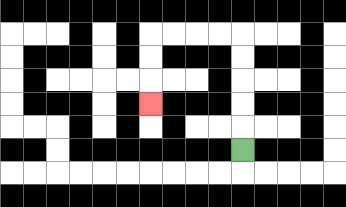{'start': '[10, 6]', 'end': '[6, 4]', 'path_directions': 'U,U,U,U,U,L,L,L,L,D,D,D', 'path_coordinates': '[[10, 6], [10, 5], [10, 4], [10, 3], [10, 2], [10, 1], [9, 1], [8, 1], [7, 1], [6, 1], [6, 2], [6, 3], [6, 4]]'}